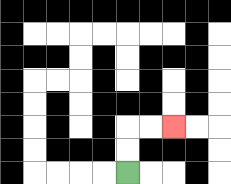{'start': '[5, 7]', 'end': '[7, 5]', 'path_directions': 'U,U,R,R', 'path_coordinates': '[[5, 7], [5, 6], [5, 5], [6, 5], [7, 5]]'}